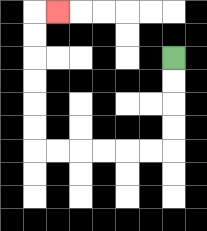{'start': '[7, 2]', 'end': '[2, 0]', 'path_directions': 'D,D,D,D,L,L,L,L,L,L,U,U,U,U,U,U,R', 'path_coordinates': '[[7, 2], [7, 3], [7, 4], [7, 5], [7, 6], [6, 6], [5, 6], [4, 6], [3, 6], [2, 6], [1, 6], [1, 5], [1, 4], [1, 3], [1, 2], [1, 1], [1, 0], [2, 0]]'}